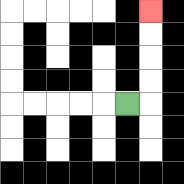{'start': '[5, 4]', 'end': '[6, 0]', 'path_directions': 'R,U,U,U,U', 'path_coordinates': '[[5, 4], [6, 4], [6, 3], [6, 2], [6, 1], [6, 0]]'}